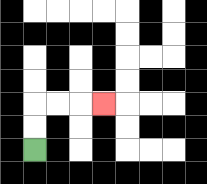{'start': '[1, 6]', 'end': '[4, 4]', 'path_directions': 'U,U,R,R,R', 'path_coordinates': '[[1, 6], [1, 5], [1, 4], [2, 4], [3, 4], [4, 4]]'}